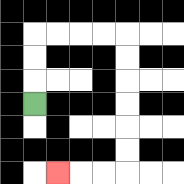{'start': '[1, 4]', 'end': '[2, 7]', 'path_directions': 'U,U,U,R,R,R,R,D,D,D,D,D,D,L,L,L', 'path_coordinates': '[[1, 4], [1, 3], [1, 2], [1, 1], [2, 1], [3, 1], [4, 1], [5, 1], [5, 2], [5, 3], [5, 4], [5, 5], [5, 6], [5, 7], [4, 7], [3, 7], [2, 7]]'}